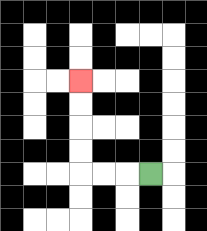{'start': '[6, 7]', 'end': '[3, 3]', 'path_directions': 'L,L,L,U,U,U,U', 'path_coordinates': '[[6, 7], [5, 7], [4, 7], [3, 7], [3, 6], [3, 5], [3, 4], [3, 3]]'}